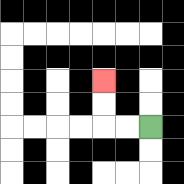{'start': '[6, 5]', 'end': '[4, 3]', 'path_directions': 'L,L,U,U', 'path_coordinates': '[[6, 5], [5, 5], [4, 5], [4, 4], [4, 3]]'}